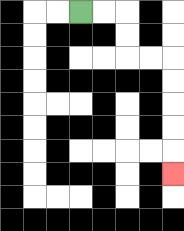{'start': '[3, 0]', 'end': '[7, 7]', 'path_directions': 'R,R,D,D,R,R,D,D,D,D,D', 'path_coordinates': '[[3, 0], [4, 0], [5, 0], [5, 1], [5, 2], [6, 2], [7, 2], [7, 3], [7, 4], [7, 5], [7, 6], [7, 7]]'}